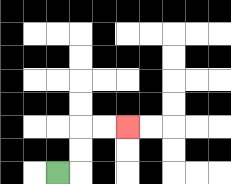{'start': '[2, 7]', 'end': '[5, 5]', 'path_directions': 'R,U,U,R,R', 'path_coordinates': '[[2, 7], [3, 7], [3, 6], [3, 5], [4, 5], [5, 5]]'}